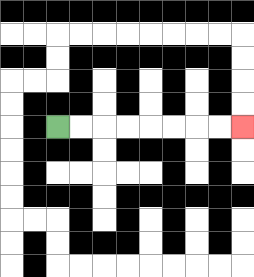{'start': '[2, 5]', 'end': '[10, 5]', 'path_directions': 'R,R,R,R,R,R,R,R', 'path_coordinates': '[[2, 5], [3, 5], [4, 5], [5, 5], [6, 5], [7, 5], [8, 5], [9, 5], [10, 5]]'}